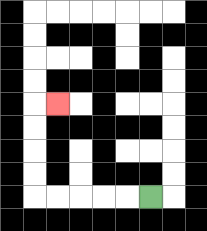{'start': '[6, 8]', 'end': '[2, 4]', 'path_directions': 'L,L,L,L,L,U,U,U,U,R', 'path_coordinates': '[[6, 8], [5, 8], [4, 8], [3, 8], [2, 8], [1, 8], [1, 7], [1, 6], [1, 5], [1, 4], [2, 4]]'}